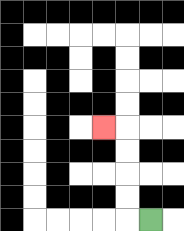{'start': '[6, 9]', 'end': '[4, 5]', 'path_directions': 'L,U,U,U,U,L', 'path_coordinates': '[[6, 9], [5, 9], [5, 8], [5, 7], [5, 6], [5, 5], [4, 5]]'}